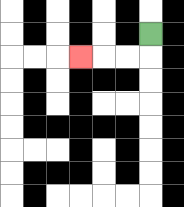{'start': '[6, 1]', 'end': '[3, 2]', 'path_directions': 'D,L,L,L', 'path_coordinates': '[[6, 1], [6, 2], [5, 2], [4, 2], [3, 2]]'}